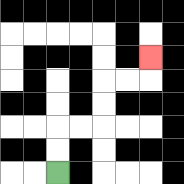{'start': '[2, 7]', 'end': '[6, 2]', 'path_directions': 'U,U,R,R,U,U,R,R,U', 'path_coordinates': '[[2, 7], [2, 6], [2, 5], [3, 5], [4, 5], [4, 4], [4, 3], [5, 3], [6, 3], [6, 2]]'}